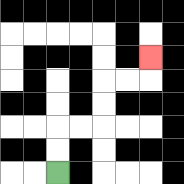{'start': '[2, 7]', 'end': '[6, 2]', 'path_directions': 'U,U,R,R,U,U,R,R,U', 'path_coordinates': '[[2, 7], [2, 6], [2, 5], [3, 5], [4, 5], [4, 4], [4, 3], [5, 3], [6, 3], [6, 2]]'}